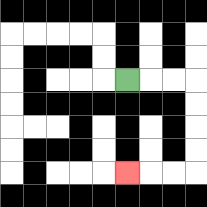{'start': '[5, 3]', 'end': '[5, 7]', 'path_directions': 'R,R,R,D,D,D,D,L,L,L', 'path_coordinates': '[[5, 3], [6, 3], [7, 3], [8, 3], [8, 4], [8, 5], [8, 6], [8, 7], [7, 7], [6, 7], [5, 7]]'}